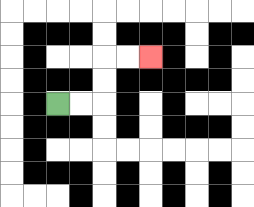{'start': '[2, 4]', 'end': '[6, 2]', 'path_directions': 'R,R,U,U,R,R', 'path_coordinates': '[[2, 4], [3, 4], [4, 4], [4, 3], [4, 2], [5, 2], [6, 2]]'}